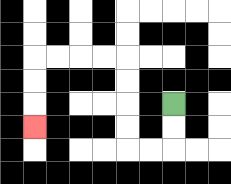{'start': '[7, 4]', 'end': '[1, 5]', 'path_directions': 'D,D,L,L,U,U,U,U,L,L,L,L,D,D,D', 'path_coordinates': '[[7, 4], [7, 5], [7, 6], [6, 6], [5, 6], [5, 5], [5, 4], [5, 3], [5, 2], [4, 2], [3, 2], [2, 2], [1, 2], [1, 3], [1, 4], [1, 5]]'}